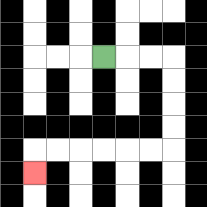{'start': '[4, 2]', 'end': '[1, 7]', 'path_directions': 'R,R,R,D,D,D,D,L,L,L,L,L,L,D', 'path_coordinates': '[[4, 2], [5, 2], [6, 2], [7, 2], [7, 3], [7, 4], [7, 5], [7, 6], [6, 6], [5, 6], [4, 6], [3, 6], [2, 6], [1, 6], [1, 7]]'}